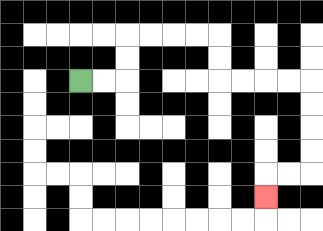{'start': '[3, 3]', 'end': '[11, 8]', 'path_directions': 'R,R,U,U,R,R,R,R,D,D,R,R,R,R,D,D,D,D,L,L,D', 'path_coordinates': '[[3, 3], [4, 3], [5, 3], [5, 2], [5, 1], [6, 1], [7, 1], [8, 1], [9, 1], [9, 2], [9, 3], [10, 3], [11, 3], [12, 3], [13, 3], [13, 4], [13, 5], [13, 6], [13, 7], [12, 7], [11, 7], [11, 8]]'}